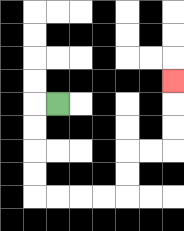{'start': '[2, 4]', 'end': '[7, 3]', 'path_directions': 'L,D,D,D,D,R,R,R,R,U,U,R,R,U,U,U', 'path_coordinates': '[[2, 4], [1, 4], [1, 5], [1, 6], [1, 7], [1, 8], [2, 8], [3, 8], [4, 8], [5, 8], [5, 7], [5, 6], [6, 6], [7, 6], [7, 5], [7, 4], [7, 3]]'}